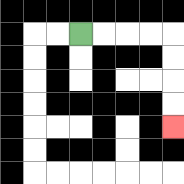{'start': '[3, 1]', 'end': '[7, 5]', 'path_directions': 'R,R,R,R,D,D,D,D', 'path_coordinates': '[[3, 1], [4, 1], [5, 1], [6, 1], [7, 1], [7, 2], [7, 3], [7, 4], [7, 5]]'}